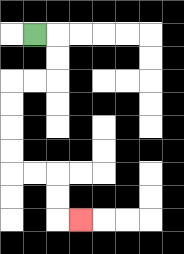{'start': '[1, 1]', 'end': '[3, 9]', 'path_directions': 'R,D,D,L,L,D,D,D,D,R,R,D,D,R', 'path_coordinates': '[[1, 1], [2, 1], [2, 2], [2, 3], [1, 3], [0, 3], [0, 4], [0, 5], [0, 6], [0, 7], [1, 7], [2, 7], [2, 8], [2, 9], [3, 9]]'}